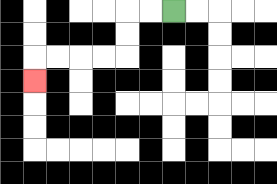{'start': '[7, 0]', 'end': '[1, 3]', 'path_directions': 'L,L,D,D,L,L,L,L,D', 'path_coordinates': '[[7, 0], [6, 0], [5, 0], [5, 1], [5, 2], [4, 2], [3, 2], [2, 2], [1, 2], [1, 3]]'}